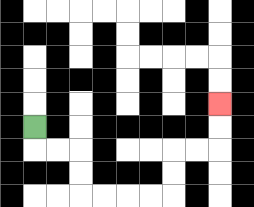{'start': '[1, 5]', 'end': '[9, 4]', 'path_directions': 'D,R,R,D,D,R,R,R,R,U,U,R,R,U,U', 'path_coordinates': '[[1, 5], [1, 6], [2, 6], [3, 6], [3, 7], [3, 8], [4, 8], [5, 8], [6, 8], [7, 8], [7, 7], [7, 6], [8, 6], [9, 6], [9, 5], [9, 4]]'}